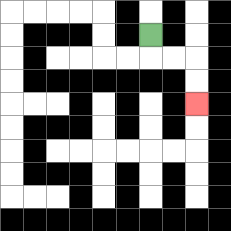{'start': '[6, 1]', 'end': '[8, 4]', 'path_directions': 'D,R,R,D,D', 'path_coordinates': '[[6, 1], [6, 2], [7, 2], [8, 2], [8, 3], [8, 4]]'}